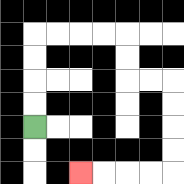{'start': '[1, 5]', 'end': '[3, 7]', 'path_directions': 'U,U,U,U,R,R,R,R,D,D,R,R,D,D,D,D,L,L,L,L', 'path_coordinates': '[[1, 5], [1, 4], [1, 3], [1, 2], [1, 1], [2, 1], [3, 1], [4, 1], [5, 1], [5, 2], [5, 3], [6, 3], [7, 3], [7, 4], [7, 5], [7, 6], [7, 7], [6, 7], [5, 7], [4, 7], [3, 7]]'}